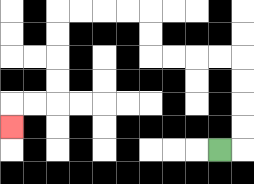{'start': '[9, 6]', 'end': '[0, 5]', 'path_directions': 'R,U,U,U,U,L,L,L,L,U,U,L,L,L,L,D,D,D,D,L,L,D', 'path_coordinates': '[[9, 6], [10, 6], [10, 5], [10, 4], [10, 3], [10, 2], [9, 2], [8, 2], [7, 2], [6, 2], [6, 1], [6, 0], [5, 0], [4, 0], [3, 0], [2, 0], [2, 1], [2, 2], [2, 3], [2, 4], [1, 4], [0, 4], [0, 5]]'}